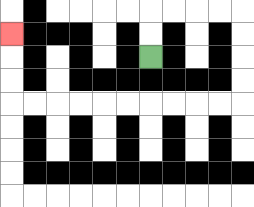{'start': '[6, 2]', 'end': '[0, 1]', 'path_directions': 'U,U,R,R,R,R,D,D,D,D,L,L,L,L,L,L,L,L,L,L,U,U,U', 'path_coordinates': '[[6, 2], [6, 1], [6, 0], [7, 0], [8, 0], [9, 0], [10, 0], [10, 1], [10, 2], [10, 3], [10, 4], [9, 4], [8, 4], [7, 4], [6, 4], [5, 4], [4, 4], [3, 4], [2, 4], [1, 4], [0, 4], [0, 3], [0, 2], [0, 1]]'}